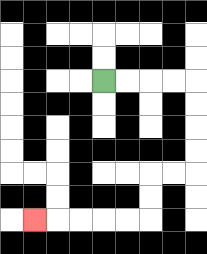{'start': '[4, 3]', 'end': '[1, 9]', 'path_directions': 'R,R,R,R,D,D,D,D,L,L,D,D,L,L,L,L,L', 'path_coordinates': '[[4, 3], [5, 3], [6, 3], [7, 3], [8, 3], [8, 4], [8, 5], [8, 6], [8, 7], [7, 7], [6, 7], [6, 8], [6, 9], [5, 9], [4, 9], [3, 9], [2, 9], [1, 9]]'}